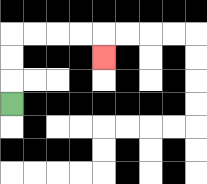{'start': '[0, 4]', 'end': '[4, 2]', 'path_directions': 'U,U,U,R,R,R,R,D', 'path_coordinates': '[[0, 4], [0, 3], [0, 2], [0, 1], [1, 1], [2, 1], [3, 1], [4, 1], [4, 2]]'}